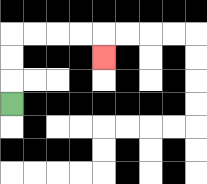{'start': '[0, 4]', 'end': '[4, 2]', 'path_directions': 'U,U,U,R,R,R,R,D', 'path_coordinates': '[[0, 4], [0, 3], [0, 2], [0, 1], [1, 1], [2, 1], [3, 1], [4, 1], [4, 2]]'}